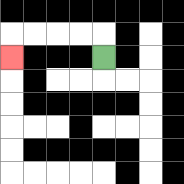{'start': '[4, 2]', 'end': '[0, 2]', 'path_directions': 'U,L,L,L,L,D', 'path_coordinates': '[[4, 2], [4, 1], [3, 1], [2, 1], [1, 1], [0, 1], [0, 2]]'}